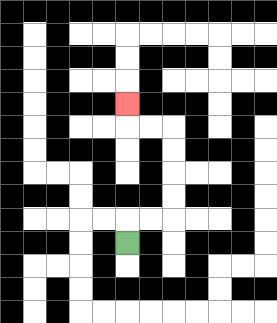{'start': '[5, 10]', 'end': '[5, 4]', 'path_directions': 'U,R,R,U,U,U,U,L,L,U', 'path_coordinates': '[[5, 10], [5, 9], [6, 9], [7, 9], [7, 8], [7, 7], [7, 6], [7, 5], [6, 5], [5, 5], [5, 4]]'}